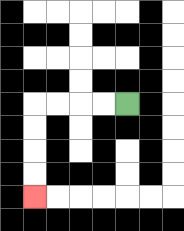{'start': '[5, 4]', 'end': '[1, 8]', 'path_directions': 'L,L,L,L,D,D,D,D', 'path_coordinates': '[[5, 4], [4, 4], [3, 4], [2, 4], [1, 4], [1, 5], [1, 6], [1, 7], [1, 8]]'}